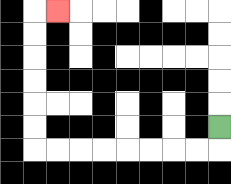{'start': '[9, 5]', 'end': '[2, 0]', 'path_directions': 'D,L,L,L,L,L,L,L,L,U,U,U,U,U,U,R', 'path_coordinates': '[[9, 5], [9, 6], [8, 6], [7, 6], [6, 6], [5, 6], [4, 6], [3, 6], [2, 6], [1, 6], [1, 5], [1, 4], [1, 3], [1, 2], [1, 1], [1, 0], [2, 0]]'}